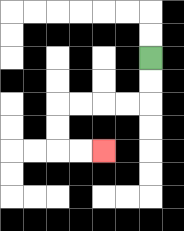{'start': '[6, 2]', 'end': '[4, 6]', 'path_directions': 'D,D,L,L,L,L,D,D,R,R', 'path_coordinates': '[[6, 2], [6, 3], [6, 4], [5, 4], [4, 4], [3, 4], [2, 4], [2, 5], [2, 6], [3, 6], [4, 6]]'}